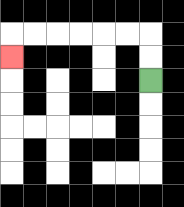{'start': '[6, 3]', 'end': '[0, 2]', 'path_directions': 'U,U,L,L,L,L,L,L,D', 'path_coordinates': '[[6, 3], [6, 2], [6, 1], [5, 1], [4, 1], [3, 1], [2, 1], [1, 1], [0, 1], [0, 2]]'}